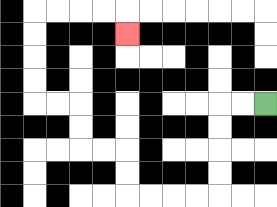{'start': '[11, 4]', 'end': '[5, 1]', 'path_directions': 'L,L,D,D,D,D,L,L,L,L,U,U,L,L,U,U,L,L,U,U,U,U,R,R,R,R,D', 'path_coordinates': '[[11, 4], [10, 4], [9, 4], [9, 5], [9, 6], [9, 7], [9, 8], [8, 8], [7, 8], [6, 8], [5, 8], [5, 7], [5, 6], [4, 6], [3, 6], [3, 5], [3, 4], [2, 4], [1, 4], [1, 3], [1, 2], [1, 1], [1, 0], [2, 0], [3, 0], [4, 0], [5, 0], [5, 1]]'}